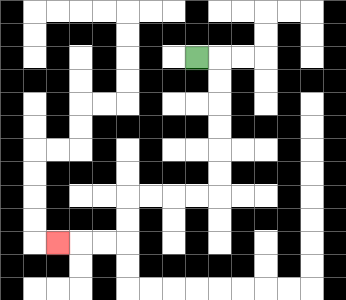{'start': '[8, 2]', 'end': '[2, 10]', 'path_directions': 'R,D,D,D,D,D,D,L,L,L,L,D,D,L,L,L', 'path_coordinates': '[[8, 2], [9, 2], [9, 3], [9, 4], [9, 5], [9, 6], [9, 7], [9, 8], [8, 8], [7, 8], [6, 8], [5, 8], [5, 9], [5, 10], [4, 10], [3, 10], [2, 10]]'}